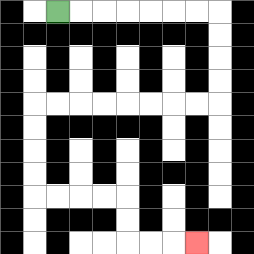{'start': '[2, 0]', 'end': '[8, 10]', 'path_directions': 'R,R,R,R,R,R,R,D,D,D,D,L,L,L,L,L,L,L,L,D,D,D,D,R,R,R,R,D,D,R,R,R', 'path_coordinates': '[[2, 0], [3, 0], [4, 0], [5, 0], [6, 0], [7, 0], [8, 0], [9, 0], [9, 1], [9, 2], [9, 3], [9, 4], [8, 4], [7, 4], [6, 4], [5, 4], [4, 4], [3, 4], [2, 4], [1, 4], [1, 5], [1, 6], [1, 7], [1, 8], [2, 8], [3, 8], [4, 8], [5, 8], [5, 9], [5, 10], [6, 10], [7, 10], [8, 10]]'}